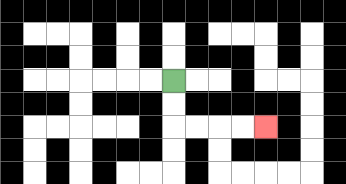{'start': '[7, 3]', 'end': '[11, 5]', 'path_directions': 'D,D,R,R,R,R', 'path_coordinates': '[[7, 3], [7, 4], [7, 5], [8, 5], [9, 5], [10, 5], [11, 5]]'}